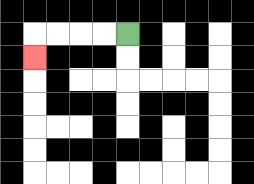{'start': '[5, 1]', 'end': '[1, 2]', 'path_directions': 'L,L,L,L,D', 'path_coordinates': '[[5, 1], [4, 1], [3, 1], [2, 1], [1, 1], [1, 2]]'}